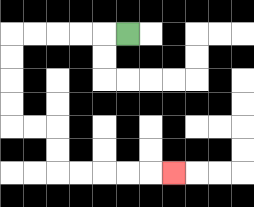{'start': '[5, 1]', 'end': '[7, 7]', 'path_directions': 'L,L,L,L,L,D,D,D,D,R,R,D,D,R,R,R,R,R', 'path_coordinates': '[[5, 1], [4, 1], [3, 1], [2, 1], [1, 1], [0, 1], [0, 2], [0, 3], [0, 4], [0, 5], [1, 5], [2, 5], [2, 6], [2, 7], [3, 7], [4, 7], [5, 7], [6, 7], [7, 7]]'}